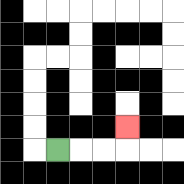{'start': '[2, 6]', 'end': '[5, 5]', 'path_directions': 'R,R,R,U', 'path_coordinates': '[[2, 6], [3, 6], [4, 6], [5, 6], [5, 5]]'}